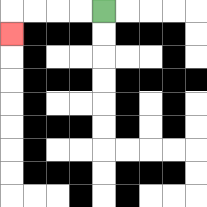{'start': '[4, 0]', 'end': '[0, 1]', 'path_directions': 'L,L,L,L,D', 'path_coordinates': '[[4, 0], [3, 0], [2, 0], [1, 0], [0, 0], [0, 1]]'}